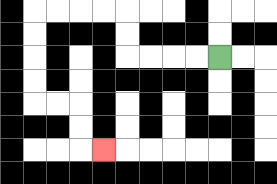{'start': '[9, 2]', 'end': '[4, 6]', 'path_directions': 'L,L,L,L,U,U,L,L,L,L,D,D,D,D,R,R,D,D,R', 'path_coordinates': '[[9, 2], [8, 2], [7, 2], [6, 2], [5, 2], [5, 1], [5, 0], [4, 0], [3, 0], [2, 0], [1, 0], [1, 1], [1, 2], [1, 3], [1, 4], [2, 4], [3, 4], [3, 5], [3, 6], [4, 6]]'}